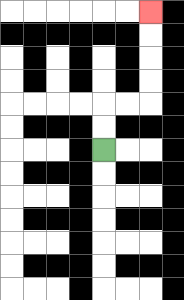{'start': '[4, 6]', 'end': '[6, 0]', 'path_directions': 'U,U,R,R,U,U,U,U', 'path_coordinates': '[[4, 6], [4, 5], [4, 4], [5, 4], [6, 4], [6, 3], [6, 2], [6, 1], [6, 0]]'}